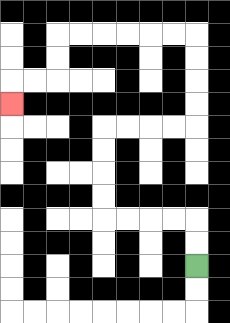{'start': '[8, 11]', 'end': '[0, 4]', 'path_directions': 'U,U,L,L,L,L,U,U,U,U,R,R,R,R,U,U,U,U,L,L,L,L,L,L,D,D,L,L,D', 'path_coordinates': '[[8, 11], [8, 10], [8, 9], [7, 9], [6, 9], [5, 9], [4, 9], [4, 8], [4, 7], [4, 6], [4, 5], [5, 5], [6, 5], [7, 5], [8, 5], [8, 4], [8, 3], [8, 2], [8, 1], [7, 1], [6, 1], [5, 1], [4, 1], [3, 1], [2, 1], [2, 2], [2, 3], [1, 3], [0, 3], [0, 4]]'}